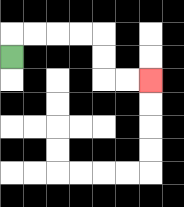{'start': '[0, 2]', 'end': '[6, 3]', 'path_directions': 'U,R,R,R,R,D,D,R,R', 'path_coordinates': '[[0, 2], [0, 1], [1, 1], [2, 1], [3, 1], [4, 1], [4, 2], [4, 3], [5, 3], [6, 3]]'}